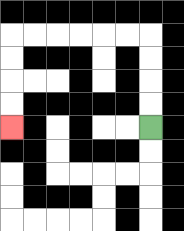{'start': '[6, 5]', 'end': '[0, 5]', 'path_directions': 'U,U,U,U,L,L,L,L,L,L,D,D,D,D', 'path_coordinates': '[[6, 5], [6, 4], [6, 3], [6, 2], [6, 1], [5, 1], [4, 1], [3, 1], [2, 1], [1, 1], [0, 1], [0, 2], [0, 3], [0, 4], [0, 5]]'}